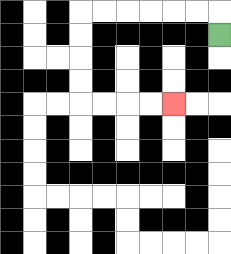{'start': '[9, 1]', 'end': '[7, 4]', 'path_directions': 'U,L,L,L,L,L,L,D,D,D,D,R,R,R,R', 'path_coordinates': '[[9, 1], [9, 0], [8, 0], [7, 0], [6, 0], [5, 0], [4, 0], [3, 0], [3, 1], [3, 2], [3, 3], [3, 4], [4, 4], [5, 4], [6, 4], [7, 4]]'}